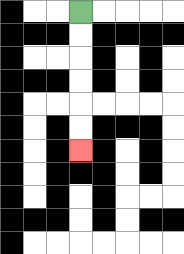{'start': '[3, 0]', 'end': '[3, 6]', 'path_directions': 'D,D,D,D,D,D', 'path_coordinates': '[[3, 0], [3, 1], [3, 2], [3, 3], [3, 4], [3, 5], [3, 6]]'}